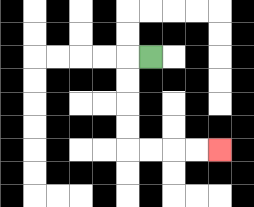{'start': '[6, 2]', 'end': '[9, 6]', 'path_directions': 'L,D,D,D,D,R,R,R,R', 'path_coordinates': '[[6, 2], [5, 2], [5, 3], [5, 4], [5, 5], [5, 6], [6, 6], [7, 6], [8, 6], [9, 6]]'}